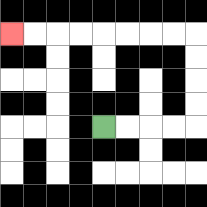{'start': '[4, 5]', 'end': '[0, 1]', 'path_directions': 'R,R,R,R,U,U,U,U,L,L,L,L,L,L,L,L', 'path_coordinates': '[[4, 5], [5, 5], [6, 5], [7, 5], [8, 5], [8, 4], [8, 3], [8, 2], [8, 1], [7, 1], [6, 1], [5, 1], [4, 1], [3, 1], [2, 1], [1, 1], [0, 1]]'}